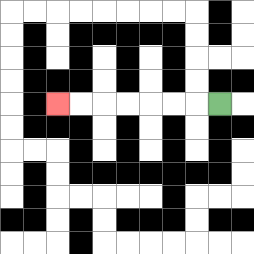{'start': '[9, 4]', 'end': '[2, 4]', 'path_directions': 'L,L,L,L,L,L,L', 'path_coordinates': '[[9, 4], [8, 4], [7, 4], [6, 4], [5, 4], [4, 4], [3, 4], [2, 4]]'}